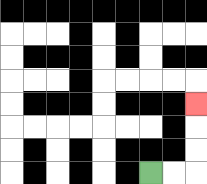{'start': '[6, 7]', 'end': '[8, 4]', 'path_directions': 'R,R,U,U,U', 'path_coordinates': '[[6, 7], [7, 7], [8, 7], [8, 6], [8, 5], [8, 4]]'}